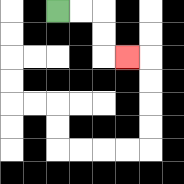{'start': '[2, 0]', 'end': '[5, 2]', 'path_directions': 'R,R,D,D,R', 'path_coordinates': '[[2, 0], [3, 0], [4, 0], [4, 1], [4, 2], [5, 2]]'}